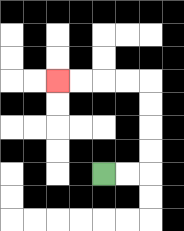{'start': '[4, 7]', 'end': '[2, 3]', 'path_directions': 'R,R,U,U,U,U,L,L,L,L', 'path_coordinates': '[[4, 7], [5, 7], [6, 7], [6, 6], [6, 5], [6, 4], [6, 3], [5, 3], [4, 3], [3, 3], [2, 3]]'}